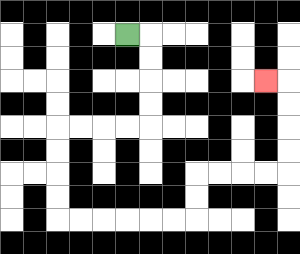{'start': '[5, 1]', 'end': '[11, 3]', 'path_directions': 'R,D,D,D,D,L,L,L,L,D,D,D,D,R,R,R,R,R,R,U,U,R,R,R,R,U,U,U,U,L', 'path_coordinates': '[[5, 1], [6, 1], [6, 2], [6, 3], [6, 4], [6, 5], [5, 5], [4, 5], [3, 5], [2, 5], [2, 6], [2, 7], [2, 8], [2, 9], [3, 9], [4, 9], [5, 9], [6, 9], [7, 9], [8, 9], [8, 8], [8, 7], [9, 7], [10, 7], [11, 7], [12, 7], [12, 6], [12, 5], [12, 4], [12, 3], [11, 3]]'}